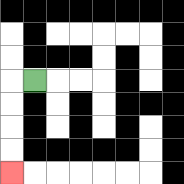{'start': '[1, 3]', 'end': '[0, 7]', 'path_directions': 'L,D,D,D,D', 'path_coordinates': '[[1, 3], [0, 3], [0, 4], [0, 5], [0, 6], [0, 7]]'}